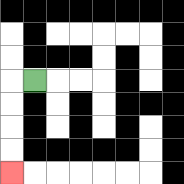{'start': '[1, 3]', 'end': '[0, 7]', 'path_directions': 'L,D,D,D,D', 'path_coordinates': '[[1, 3], [0, 3], [0, 4], [0, 5], [0, 6], [0, 7]]'}